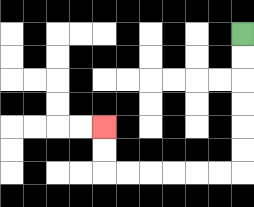{'start': '[10, 1]', 'end': '[4, 5]', 'path_directions': 'D,D,D,D,D,D,L,L,L,L,L,L,U,U', 'path_coordinates': '[[10, 1], [10, 2], [10, 3], [10, 4], [10, 5], [10, 6], [10, 7], [9, 7], [8, 7], [7, 7], [6, 7], [5, 7], [4, 7], [4, 6], [4, 5]]'}